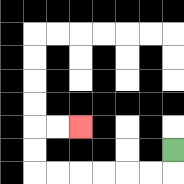{'start': '[7, 6]', 'end': '[3, 5]', 'path_directions': 'D,L,L,L,L,L,L,U,U,R,R', 'path_coordinates': '[[7, 6], [7, 7], [6, 7], [5, 7], [4, 7], [3, 7], [2, 7], [1, 7], [1, 6], [1, 5], [2, 5], [3, 5]]'}